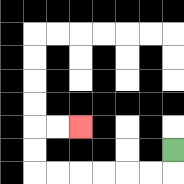{'start': '[7, 6]', 'end': '[3, 5]', 'path_directions': 'D,L,L,L,L,L,L,U,U,R,R', 'path_coordinates': '[[7, 6], [7, 7], [6, 7], [5, 7], [4, 7], [3, 7], [2, 7], [1, 7], [1, 6], [1, 5], [2, 5], [3, 5]]'}